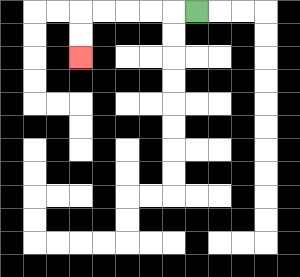{'start': '[8, 0]', 'end': '[3, 2]', 'path_directions': 'L,L,L,L,L,D,D', 'path_coordinates': '[[8, 0], [7, 0], [6, 0], [5, 0], [4, 0], [3, 0], [3, 1], [3, 2]]'}